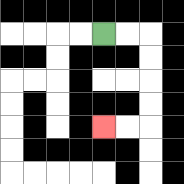{'start': '[4, 1]', 'end': '[4, 5]', 'path_directions': 'R,R,D,D,D,D,L,L', 'path_coordinates': '[[4, 1], [5, 1], [6, 1], [6, 2], [6, 3], [6, 4], [6, 5], [5, 5], [4, 5]]'}